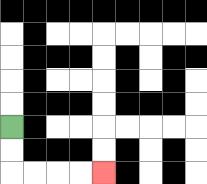{'start': '[0, 5]', 'end': '[4, 7]', 'path_directions': 'D,D,R,R,R,R', 'path_coordinates': '[[0, 5], [0, 6], [0, 7], [1, 7], [2, 7], [3, 7], [4, 7]]'}